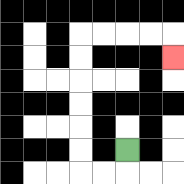{'start': '[5, 6]', 'end': '[7, 2]', 'path_directions': 'D,L,L,U,U,U,U,U,U,R,R,R,R,D', 'path_coordinates': '[[5, 6], [5, 7], [4, 7], [3, 7], [3, 6], [3, 5], [3, 4], [3, 3], [3, 2], [3, 1], [4, 1], [5, 1], [6, 1], [7, 1], [7, 2]]'}